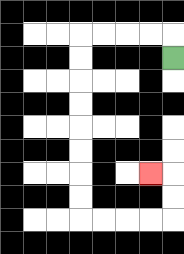{'start': '[7, 2]', 'end': '[6, 7]', 'path_directions': 'U,L,L,L,L,D,D,D,D,D,D,D,D,R,R,R,R,U,U,L', 'path_coordinates': '[[7, 2], [7, 1], [6, 1], [5, 1], [4, 1], [3, 1], [3, 2], [3, 3], [3, 4], [3, 5], [3, 6], [3, 7], [3, 8], [3, 9], [4, 9], [5, 9], [6, 9], [7, 9], [7, 8], [7, 7], [6, 7]]'}